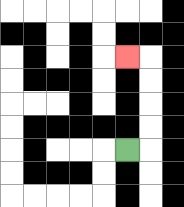{'start': '[5, 6]', 'end': '[5, 2]', 'path_directions': 'R,U,U,U,U,L', 'path_coordinates': '[[5, 6], [6, 6], [6, 5], [6, 4], [6, 3], [6, 2], [5, 2]]'}